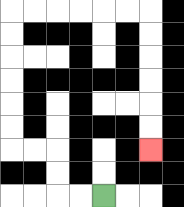{'start': '[4, 8]', 'end': '[6, 6]', 'path_directions': 'L,L,U,U,L,L,U,U,U,U,U,U,R,R,R,R,R,R,D,D,D,D,D,D', 'path_coordinates': '[[4, 8], [3, 8], [2, 8], [2, 7], [2, 6], [1, 6], [0, 6], [0, 5], [0, 4], [0, 3], [0, 2], [0, 1], [0, 0], [1, 0], [2, 0], [3, 0], [4, 0], [5, 0], [6, 0], [6, 1], [6, 2], [6, 3], [6, 4], [6, 5], [6, 6]]'}